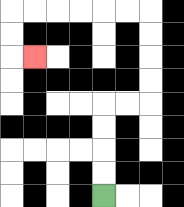{'start': '[4, 8]', 'end': '[1, 2]', 'path_directions': 'U,U,U,U,R,R,U,U,U,U,L,L,L,L,L,L,D,D,R', 'path_coordinates': '[[4, 8], [4, 7], [4, 6], [4, 5], [4, 4], [5, 4], [6, 4], [6, 3], [6, 2], [6, 1], [6, 0], [5, 0], [4, 0], [3, 0], [2, 0], [1, 0], [0, 0], [0, 1], [0, 2], [1, 2]]'}